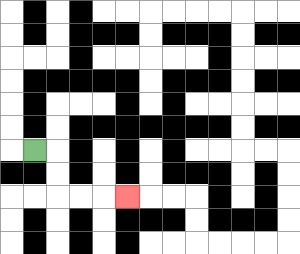{'start': '[1, 6]', 'end': '[5, 8]', 'path_directions': 'R,D,D,R,R,R', 'path_coordinates': '[[1, 6], [2, 6], [2, 7], [2, 8], [3, 8], [4, 8], [5, 8]]'}